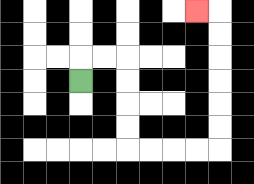{'start': '[3, 3]', 'end': '[8, 0]', 'path_directions': 'U,R,R,D,D,D,D,R,R,R,R,U,U,U,U,U,U,L', 'path_coordinates': '[[3, 3], [3, 2], [4, 2], [5, 2], [5, 3], [5, 4], [5, 5], [5, 6], [6, 6], [7, 6], [8, 6], [9, 6], [9, 5], [9, 4], [9, 3], [9, 2], [9, 1], [9, 0], [8, 0]]'}